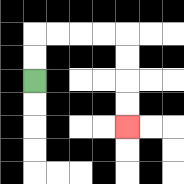{'start': '[1, 3]', 'end': '[5, 5]', 'path_directions': 'U,U,R,R,R,R,D,D,D,D', 'path_coordinates': '[[1, 3], [1, 2], [1, 1], [2, 1], [3, 1], [4, 1], [5, 1], [5, 2], [5, 3], [5, 4], [5, 5]]'}